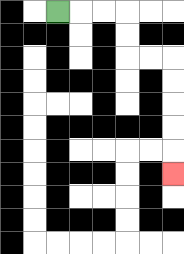{'start': '[2, 0]', 'end': '[7, 7]', 'path_directions': 'R,R,R,D,D,R,R,D,D,D,D,D', 'path_coordinates': '[[2, 0], [3, 0], [4, 0], [5, 0], [5, 1], [5, 2], [6, 2], [7, 2], [7, 3], [7, 4], [7, 5], [7, 6], [7, 7]]'}